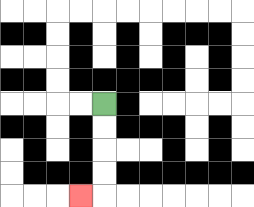{'start': '[4, 4]', 'end': '[3, 8]', 'path_directions': 'D,D,D,D,L', 'path_coordinates': '[[4, 4], [4, 5], [4, 6], [4, 7], [4, 8], [3, 8]]'}